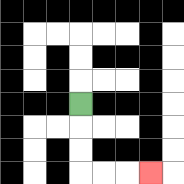{'start': '[3, 4]', 'end': '[6, 7]', 'path_directions': 'D,D,D,R,R,R', 'path_coordinates': '[[3, 4], [3, 5], [3, 6], [3, 7], [4, 7], [5, 7], [6, 7]]'}